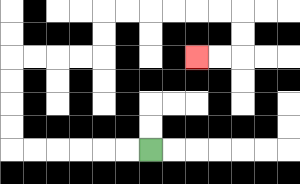{'start': '[6, 6]', 'end': '[8, 2]', 'path_directions': 'L,L,L,L,L,L,U,U,U,U,R,R,R,R,U,U,R,R,R,R,R,R,D,D,L,L', 'path_coordinates': '[[6, 6], [5, 6], [4, 6], [3, 6], [2, 6], [1, 6], [0, 6], [0, 5], [0, 4], [0, 3], [0, 2], [1, 2], [2, 2], [3, 2], [4, 2], [4, 1], [4, 0], [5, 0], [6, 0], [7, 0], [8, 0], [9, 0], [10, 0], [10, 1], [10, 2], [9, 2], [8, 2]]'}